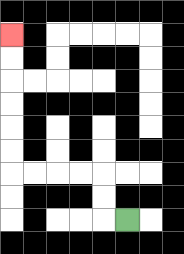{'start': '[5, 9]', 'end': '[0, 1]', 'path_directions': 'L,U,U,L,L,L,L,U,U,U,U,U,U', 'path_coordinates': '[[5, 9], [4, 9], [4, 8], [4, 7], [3, 7], [2, 7], [1, 7], [0, 7], [0, 6], [0, 5], [0, 4], [0, 3], [0, 2], [0, 1]]'}